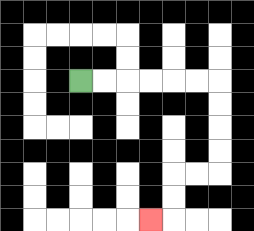{'start': '[3, 3]', 'end': '[6, 9]', 'path_directions': 'R,R,R,R,R,R,D,D,D,D,L,L,D,D,L', 'path_coordinates': '[[3, 3], [4, 3], [5, 3], [6, 3], [7, 3], [8, 3], [9, 3], [9, 4], [9, 5], [9, 6], [9, 7], [8, 7], [7, 7], [7, 8], [7, 9], [6, 9]]'}